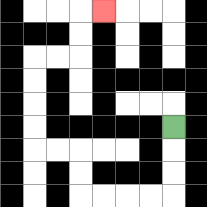{'start': '[7, 5]', 'end': '[4, 0]', 'path_directions': 'D,D,D,L,L,L,L,U,U,L,L,U,U,U,U,R,R,U,U,R', 'path_coordinates': '[[7, 5], [7, 6], [7, 7], [7, 8], [6, 8], [5, 8], [4, 8], [3, 8], [3, 7], [3, 6], [2, 6], [1, 6], [1, 5], [1, 4], [1, 3], [1, 2], [2, 2], [3, 2], [3, 1], [3, 0], [4, 0]]'}